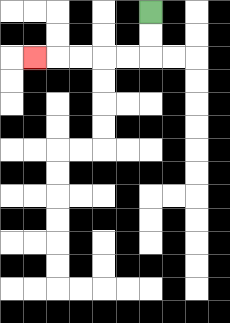{'start': '[6, 0]', 'end': '[1, 2]', 'path_directions': 'D,D,L,L,L,L,L', 'path_coordinates': '[[6, 0], [6, 1], [6, 2], [5, 2], [4, 2], [3, 2], [2, 2], [1, 2]]'}